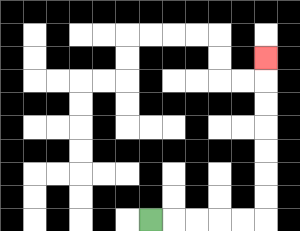{'start': '[6, 9]', 'end': '[11, 2]', 'path_directions': 'R,R,R,R,R,U,U,U,U,U,U,U', 'path_coordinates': '[[6, 9], [7, 9], [8, 9], [9, 9], [10, 9], [11, 9], [11, 8], [11, 7], [11, 6], [11, 5], [11, 4], [11, 3], [11, 2]]'}